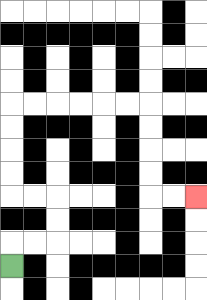{'start': '[0, 11]', 'end': '[8, 8]', 'path_directions': 'U,R,R,U,U,L,L,U,U,U,U,R,R,R,R,R,R,D,D,D,D,R,R', 'path_coordinates': '[[0, 11], [0, 10], [1, 10], [2, 10], [2, 9], [2, 8], [1, 8], [0, 8], [0, 7], [0, 6], [0, 5], [0, 4], [1, 4], [2, 4], [3, 4], [4, 4], [5, 4], [6, 4], [6, 5], [6, 6], [6, 7], [6, 8], [7, 8], [8, 8]]'}